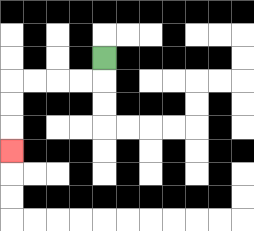{'start': '[4, 2]', 'end': '[0, 6]', 'path_directions': 'D,L,L,L,L,D,D,D', 'path_coordinates': '[[4, 2], [4, 3], [3, 3], [2, 3], [1, 3], [0, 3], [0, 4], [0, 5], [0, 6]]'}